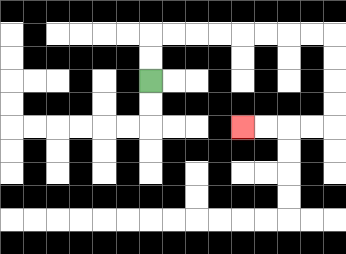{'start': '[6, 3]', 'end': '[10, 5]', 'path_directions': 'U,U,R,R,R,R,R,R,R,R,D,D,D,D,L,L,L,L', 'path_coordinates': '[[6, 3], [6, 2], [6, 1], [7, 1], [8, 1], [9, 1], [10, 1], [11, 1], [12, 1], [13, 1], [14, 1], [14, 2], [14, 3], [14, 4], [14, 5], [13, 5], [12, 5], [11, 5], [10, 5]]'}